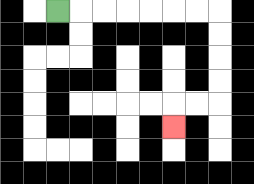{'start': '[2, 0]', 'end': '[7, 5]', 'path_directions': 'R,R,R,R,R,R,R,D,D,D,D,L,L,D', 'path_coordinates': '[[2, 0], [3, 0], [4, 0], [5, 0], [6, 0], [7, 0], [8, 0], [9, 0], [9, 1], [9, 2], [9, 3], [9, 4], [8, 4], [7, 4], [7, 5]]'}